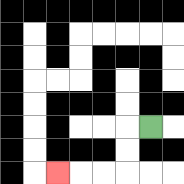{'start': '[6, 5]', 'end': '[2, 7]', 'path_directions': 'L,D,D,L,L,L', 'path_coordinates': '[[6, 5], [5, 5], [5, 6], [5, 7], [4, 7], [3, 7], [2, 7]]'}